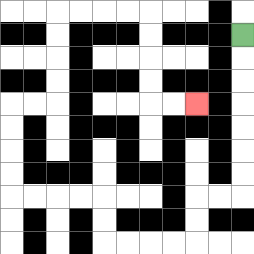{'start': '[10, 1]', 'end': '[8, 4]', 'path_directions': 'D,D,D,D,D,D,D,L,L,D,D,L,L,L,L,U,U,L,L,L,L,U,U,U,U,R,R,U,U,U,U,R,R,R,R,D,D,D,D,R,R', 'path_coordinates': '[[10, 1], [10, 2], [10, 3], [10, 4], [10, 5], [10, 6], [10, 7], [10, 8], [9, 8], [8, 8], [8, 9], [8, 10], [7, 10], [6, 10], [5, 10], [4, 10], [4, 9], [4, 8], [3, 8], [2, 8], [1, 8], [0, 8], [0, 7], [0, 6], [0, 5], [0, 4], [1, 4], [2, 4], [2, 3], [2, 2], [2, 1], [2, 0], [3, 0], [4, 0], [5, 0], [6, 0], [6, 1], [6, 2], [6, 3], [6, 4], [7, 4], [8, 4]]'}